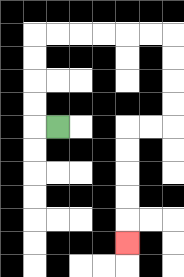{'start': '[2, 5]', 'end': '[5, 10]', 'path_directions': 'L,U,U,U,U,R,R,R,R,R,R,D,D,D,D,L,L,D,D,D,D,D', 'path_coordinates': '[[2, 5], [1, 5], [1, 4], [1, 3], [1, 2], [1, 1], [2, 1], [3, 1], [4, 1], [5, 1], [6, 1], [7, 1], [7, 2], [7, 3], [7, 4], [7, 5], [6, 5], [5, 5], [5, 6], [5, 7], [5, 8], [5, 9], [5, 10]]'}